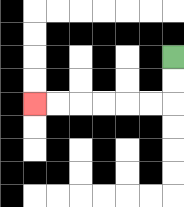{'start': '[7, 2]', 'end': '[1, 4]', 'path_directions': 'D,D,L,L,L,L,L,L', 'path_coordinates': '[[7, 2], [7, 3], [7, 4], [6, 4], [5, 4], [4, 4], [3, 4], [2, 4], [1, 4]]'}